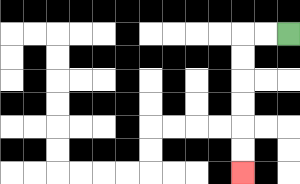{'start': '[12, 1]', 'end': '[10, 7]', 'path_directions': 'L,L,D,D,D,D,D,D', 'path_coordinates': '[[12, 1], [11, 1], [10, 1], [10, 2], [10, 3], [10, 4], [10, 5], [10, 6], [10, 7]]'}